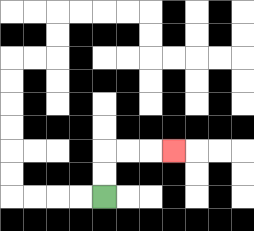{'start': '[4, 8]', 'end': '[7, 6]', 'path_directions': 'U,U,R,R,R', 'path_coordinates': '[[4, 8], [4, 7], [4, 6], [5, 6], [6, 6], [7, 6]]'}